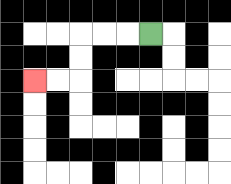{'start': '[6, 1]', 'end': '[1, 3]', 'path_directions': 'L,L,L,D,D,L,L', 'path_coordinates': '[[6, 1], [5, 1], [4, 1], [3, 1], [3, 2], [3, 3], [2, 3], [1, 3]]'}